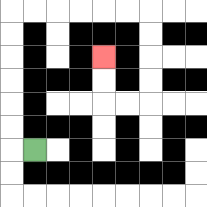{'start': '[1, 6]', 'end': '[4, 2]', 'path_directions': 'L,U,U,U,U,U,U,R,R,R,R,R,R,D,D,D,D,L,L,U,U', 'path_coordinates': '[[1, 6], [0, 6], [0, 5], [0, 4], [0, 3], [0, 2], [0, 1], [0, 0], [1, 0], [2, 0], [3, 0], [4, 0], [5, 0], [6, 0], [6, 1], [6, 2], [6, 3], [6, 4], [5, 4], [4, 4], [4, 3], [4, 2]]'}